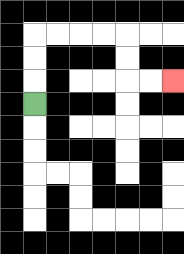{'start': '[1, 4]', 'end': '[7, 3]', 'path_directions': 'U,U,U,R,R,R,R,D,D,R,R', 'path_coordinates': '[[1, 4], [1, 3], [1, 2], [1, 1], [2, 1], [3, 1], [4, 1], [5, 1], [5, 2], [5, 3], [6, 3], [7, 3]]'}